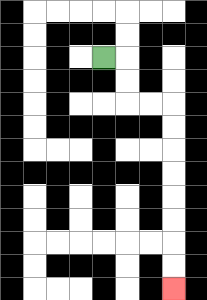{'start': '[4, 2]', 'end': '[7, 12]', 'path_directions': 'R,D,D,R,R,D,D,D,D,D,D,D,D', 'path_coordinates': '[[4, 2], [5, 2], [5, 3], [5, 4], [6, 4], [7, 4], [7, 5], [7, 6], [7, 7], [7, 8], [7, 9], [7, 10], [7, 11], [7, 12]]'}